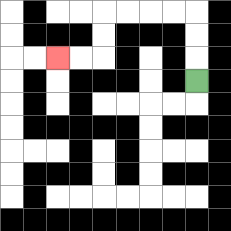{'start': '[8, 3]', 'end': '[2, 2]', 'path_directions': 'U,U,U,L,L,L,L,D,D,L,L', 'path_coordinates': '[[8, 3], [8, 2], [8, 1], [8, 0], [7, 0], [6, 0], [5, 0], [4, 0], [4, 1], [4, 2], [3, 2], [2, 2]]'}